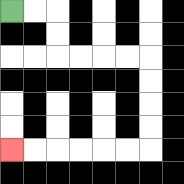{'start': '[0, 0]', 'end': '[0, 6]', 'path_directions': 'R,R,D,D,R,R,R,R,D,D,D,D,L,L,L,L,L,L', 'path_coordinates': '[[0, 0], [1, 0], [2, 0], [2, 1], [2, 2], [3, 2], [4, 2], [5, 2], [6, 2], [6, 3], [6, 4], [6, 5], [6, 6], [5, 6], [4, 6], [3, 6], [2, 6], [1, 6], [0, 6]]'}